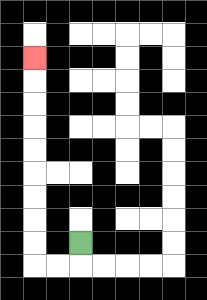{'start': '[3, 10]', 'end': '[1, 2]', 'path_directions': 'D,L,L,U,U,U,U,U,U,U,U,U', 'path_coordinates': '[[3, 10], [3, 11], [2, 11], [1, 11], [1, 10], [1, 9], [1, 8], [1, 7], [1, 6], [1, 5], [1, 4], [1, 3], [1, 2]]'}